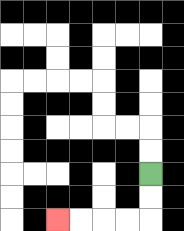{'start': '[6, 7]', 'end': '[2, 9]', 'path_directions': 'D,D,L,L,L,L', 'path_coordinates': '[[6, 7], [6, 8], [6, 9], [5, 9], [4, 9], [3, 9], [2, 9]]'}